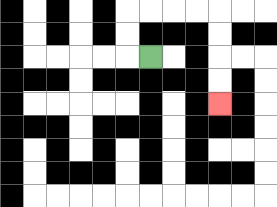{'start': '[6, 2]', 'end': '[9, 4]', 'path_directions': 'L,U,U,R,R,R,R,D,D,D,D', 'path_coordinates': '[[6, 2], [5, 2], [5, 1], [5, 0], [6, 0], [7, 0], [8, 0], [9, 0], [9, 1], [9, 2], [9, 3], [9, 4]]'}